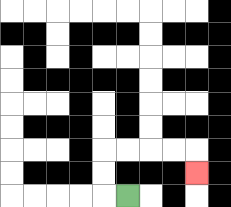{'start': '[5, 8]', 'end': '[8, 7]', 'path_directions': 'L,U,U,R,R,R,R,D', 'path_coordinates': '[[5, 8], [4, 8], [4, 7], [4, 6], [5, 6], [6, 6], [7, 6], [8, 6], [8, 7]]'}